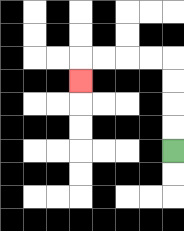{'start': '[7, 6]', 'end': '[3, 3]', 'path_directions': 'U,U,U,U,L,L,L,L,D', 'path_coordinates': '[[7, 6], [7, 5], [7, 4], [7, 3], [7, 2], [6, 2], [5, 2], [4, 2], [3, 2], [3, 3]]'}